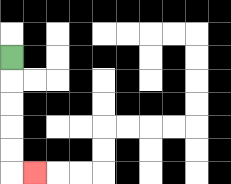{'start': '[0, 2]', 'end': '[1, 7]', 'path_directions': 'D,D,D,D,D,R', 'path_coordinates': '[[0, 2], [0, 3], [0, 4], [0, 5], [0, 6], [0, 7], [1, 7]]'}